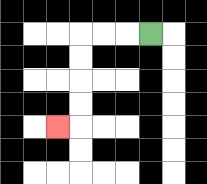{'start': '[6, 1]', 'end': '[2, 5]', 'path_directions': 'L,L,L,D,D,D,D,L', 'path_coordinates': '[[6, 1], [5, 1], [4, 1], [3, 1], [3, 2], [3, 3], [3, 4], [3, 5], [2, 5]]'}